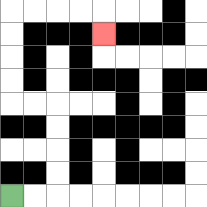{'start': '[0, 8]', 'end': '[4, 1]', 'path_directions': 'R,R,U,U,U,U,L,L,U,U,U,U,R,R,R,R,D', 'path_coordinates': '[[0, 8], [1, 8], [2, 8], [2, 7], [2, 6], [2, 5], [2, 4], [1, 4], [0, 4], [0, 3], [0, 2], [0, 1], [0, 0], [1, 0], [2, 0], [3, 0], [4, 0], [4, 1]]'}